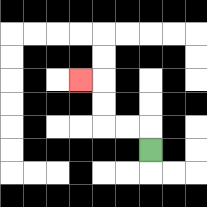{'start': '[6, 6]', 'end': '[3, 3]', 'path_directions': 'U,L,L,U,U,L', 'path_coordinates': '[[6, 6], [6, 5], [5, 5], [4, 5], [4, 4], [4, 3], [3, 3]]'}